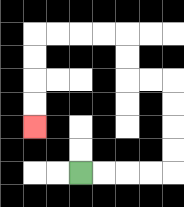{'start': '[3, 7]', 'end': '[1, 5]', 'path_directions': 'R,R,R,R,U,U,U,U,L,L,U,U,L,L,L,L,D,D,D,D', 'path_coordinates': '[[3, 7], [4, 7], [5, 7], [6, 7], [7, 7], [7, 6], [7, 5], [7, 4], [7, 3], [6, 3], [5, 3], [5, 2], [5, 1], [4, 1], [3, 1], [2, 1], [1, 1], [1, 2], [1, 3], [1, 4], [1, 5]]'}